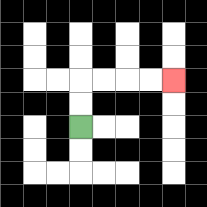{'start': '[3, 5]', 'end': '[7, 3]', 'path_directions': 'U,U,R,R,R,R', 'path_coordinates': '[[3, 5], [3, 4], [3, 3], [4, 3], [5, 3], [6, 3], [7, 3]]'}